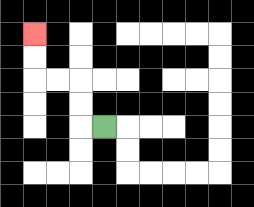{'start': '[4, 5]', 'end': '[1, 1]', 'path_directions': 'L,U,U,L,L,U,U', 'path_coordinates': '[[4, 5], [3, 5], [3, 4], [3, 3], [2, 3], [1, 3], [1, 2], [1, 1]]'}